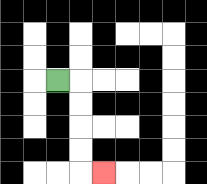{'start': '[2, 3]', 'end': '[4, 7]', 'path_directions': 'R,D,D,D,D,R', 'path_coordinates': '[[2, 3], [3, 3], [3, 4], [3, 5], [3, 6], [3, 7], [4, 7]]'}